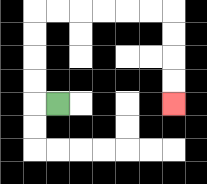{'start': '[2, 4]', 'end': '[7, 4]', 'path_directions': 'L,U,U,U,U,R,R,R,R,R,R,D,D,D,D', 'path_coordinates': '[[2, 4], [1, 4], [1, 3], [1, 2], [1, 1], [1, 0], [2, 0], [3, 0], [4, 0], [5, 0], [6, 0], [7, 0], [7, 1], [7, 2], [7, 3], [7, 4]]'}